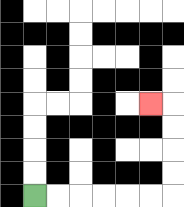{'start': '[1, 8]', 'end': '[6, 4]', 'path_directions': 'R,R,R,R,R,R,U,U,U,U,L', 'path_coordinates': '[[1, 8], [2, 8], [3, 8], [4, 8], [5, 8], [6, 8], [7, 8], [7, 7], [7, 6], [7, 5], [7, 4], [6, 4]]'}